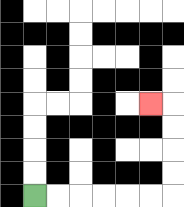{'start': '[1, 8]', 'end': '[6, 4]', 'path_directions': 'R,R,R,R,R,R,U,U,U,U,L', 'path_coordinates': '[[1, 8], [2, 8], [3, 8], [4, 8], [5, 8], [6, 8], [7, 8], [7, 7], [7, 6], [7, 5], [7, 4], [6, 4]]'}